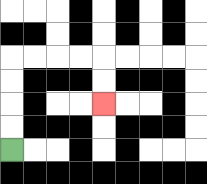{'start': '[0, 6]', 'end': '[4, 4]', 'path_directions': 'U,U,U,U,R,R,R,R,D,D', 'path_coordinates': '[[0, 6], [0, 5], [0, 4], [0, 3], [0, 2], [1, 2], [2, 2], [3, 2], [4, 2], [4, 3], [4, 4]]'}